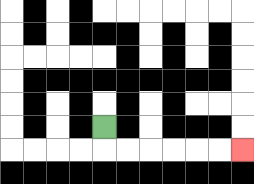{'start': '[4, 5]', 'end': '[10, 6]', 'path_directions': 'D,R,R,R,R,R,R', 'path_coordinates': '[[4, 5], [4, 6], [5, 6], [6, 6], [7, 6], [8, 6], [9, 6], [10, 6]]'}